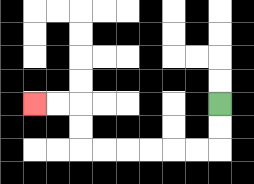{'start': '[9, 4]', 'end': '[1, 4]', 'path_directions': 'D,D,L,L,L,L,L,L,U,U,L,L', 'path_coordinates': '[[9, 4], [9, 5], [9, 6], [8, 6], [7, 6], [6, 6], [5, 6], [4, 6], [3, 6], [3, 5], [3, 4], [2, 4], [1, 4]]'}